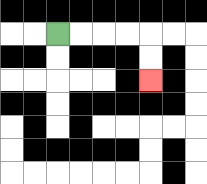{'start': '[2, 1]', 'end': '[6, 3]', 'path_directions': 'R,R,R,R,D,D', 'path_coordinates': '[[2, 1], [3, 1], [4, 1], [5, 1], [6, 1], [6, 2], [6, 3]]'}